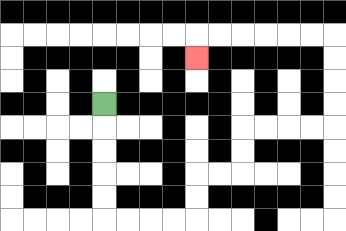{'start': '[4, 4]', 'end': '[8, 2]', 'path_directions': 'D,D,D,D,D,R,R,R,R,U,U,R,R,U,U,R,R,R,R,U,U,U,U,L,L,L,L,L,L,D', 'path_coordinates': '[[4, 4], [4, 5], [4, 6], [4, 7], [4, 8], [4, 9], [5, 9], [6, 9], [7, 9], [8, 9], [8, 8], [8, 7], [9, 7], [10, 7], [10, 6], [10, 5], [11, 5], [12, 5], [13, 5], [14, 5], [14, 4], [14, 3], [14, 2], [14, 1], [13, 1], [12, 1], [11, 1], [10, 1], [9, 1], [8, 1], [8, 2]]'}